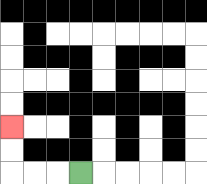{'start': '[3, 7]', 'end': '[0, 5]', 'path_directions': 'L,L,L,U,U', 'path_coordinates': '[[3, 7], [2, 7], [1, 7], [0, 7], [0, 6], [0, 5]]'}